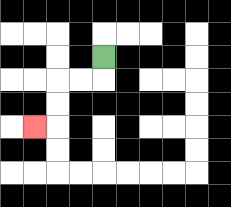{'start': '[4, 2]', 'end': '[1, 5]', 'path_directions': 'D,L,L,D,D,L', 'path_coordinates': '[[4, 2], [4, 3], [3, 3], [2, 3], [2, 4], [2, 5], [1, 5]]'}